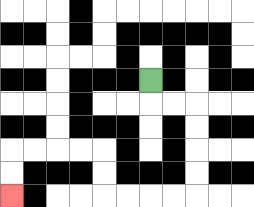{'start': '[6, 3]', 'end': '[0, 8]', 'path_directions': 'D,R,R,D,D,D,D,L,L,L,L,U,U,L,L,L,L,D,D', 'path_coordinates': '[[6, 3], [6, 4], [7, 4], [8, 4], [8, 5], [8, 6], [8, 7], [8, 8], [7, 8], [6, 8], [5, 8], [4, 8], [4, 7], [4, 6], [3, 6], [2, 6], [1, 6], [0, 6], [0, 7], [0, 8]]'}